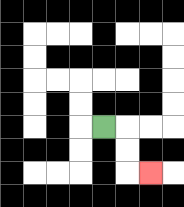{'start': '[4, 5]', 'end': '[6, 7]', 'path_directions': 'R,D,D,R', 'path_coordinates': '[[4, 5], [5, 5], [5, 6], [5, 7], [6, 7]]'}